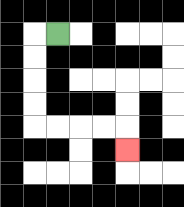{'start': '[2, 1]', 'end': '[5, 6]', 'path_directions': 'L,D,D,D,D,R,R,R,R,D', 'path_coordinates': '[[2, 1], [1, 1], [1, 2], [1, 3], [1, 4], [1, 5], [2, 5], [3, 5], [4, 5], [5, 5], [5, 6]]'}